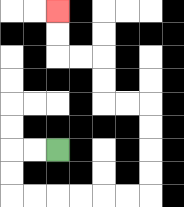{'start': '[2, 6]', 'end': '[2, 0]', 'path_directions': 'L,L,D,D,R,R,R,R,R,R,U,U,U,U,L,L,U,U,L,L,U,U', 'path_coordinates': '[[2, 6], [1, 6], [0, 6], [0, 7], [0, 8], [1, 8], [2, 8], [3, 8], [4, 8], [5, 8], [6, 8], [6, 7], [6, 6], [6, 5], [6, 4], [5, 4], [4, 4], [4, 3], [4, 2], [3, 2], [2, 2], [2, 1], [2, 0]]'}